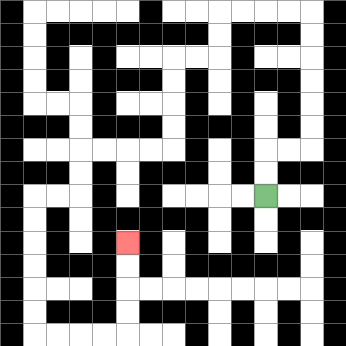{'start': '[11, 8]', 'end': '[5, 10]', 'path_directions': 'U,U,R,R,U,U,U,U,U,U,L,L,L,L,D,D,L,L,D,D,D,D,L,L,L,L,D,D,L,L,D,D,D,D,D,D,R,R,R,R,U,U,U,U', 'path_coordinates': '[[11, 8], [11, 7], [11, 6], [12, 6], [13, 6], [13, 5], [13, 4], [13, 3], [13, 2], [13, 1], [13, 0], [12, 0], [11, 0], [10, 0], [9, 0], [9, 1], [9, 2], [8, 2], [7, 2], [7, 3], [7, 4], [7, 5], [7, 6], [6, 6], [5, 6], [4, 6], [3, 6], [3, 7], [3, 8], [2, 8], [1, 8], [1, 9], [1, 10], [1, 11], [1, 12], [1, 13], [1, 14], [2, 14], [3, 14], [4, 14], [5, 14], [5, 13], [5, 12], [5, 11], [5, 10]]'}